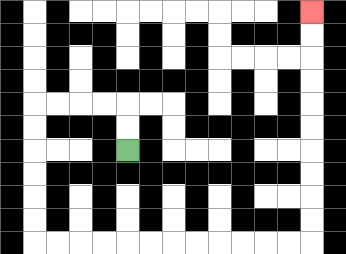{'start': '[5, 6]', 'end': '[13, 0]', 'path_directions': 'U,U,L,L,L,L,D,D,D,D,D,D,R,R,R,R,R,R,R,R,R,R,R,R,U,U,U,U,U,U,U,U,U,U', 'path_coordinates': '[[5, 6], [5, 5], [5, 4], [4, 4], [3, 4], [2, 4], [1, 4], [1, 5], [1, 6], [1, 7], [1, 8], [1, 9], [1, 10], [2, 10], [3, 10], [4, 10], [5, 10], [6, 10], [7, 10], [8, 10], [9, 10], [10, 10], [11, 10], [12, 10], [13, 10], [13, 9], [13, 8], [13, 7], [13, 6], [13, 5], [13, 4], [13, 3], [13, 2], [13, 1], [13, 0]]'}